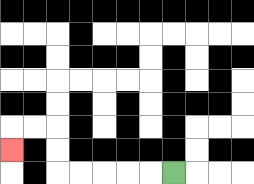{'start': '[7, 7]', 'end': '[0, 6]', 'path_directions': 'L,L,L,L,L,U,U,L,L,D', 'path_coordinates': '[[7, 7], [6, 7], [5, 7], [4, 7], [3, 7], [2, 7], [2, 6], [2, 5], [1, 5], [0, 5], [0, 6]]'}